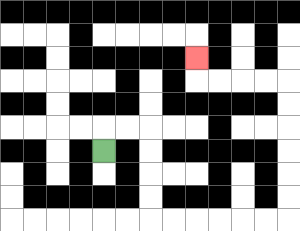{'start': '[4, 6]', 'end': '[8, 2]', 'path_directions': 'U,R,R,D,D,D,D,R,R,R,R,R,R,U,U,U,U,U,U,L,L,L,L,U', 'path_coordinates': '[[4, 6], [4, 5], [5, 5], [6, 5], [6, 6], [6, 7], [6, 8], [6, 9], [7, 9], [8, 9], [9, 9], [10, 9], [11, 9], [12, 9], [12, 8], [12, 7], [12, 6], [12, 5], [12, 4], [12, 3], [11, 3], [10, 3], [9, 3], [8, 3], [8, 2]]'}